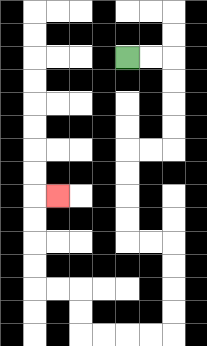{'start': '[5, 2]', 'end': '[2, 8]', 'path_directions': 'R,R,D,D,D,D,L,L,D,D,D,D,R,R,D,D,D,D,L,L,L,L,U,U,L,L,U,U,U,U,R', 'path_coordinates': '[[5, 2], [6, 2], [7, 2], [7, 3], [7, 4], [7, 5], [7, 6], [6, 6], [5, 6], [5, 7], [5, 8], [5, 9], [5, 10], [6, 10], [7, 10], [7, 11], [7, 12], [7, 13], [7, 14], [6, 14], [5, 14], [4, 14], [3, 14], [3, 13], [3, 12], [2, 12], [1, 12], [1, 11], [1, 10], [1, 9], [1, 8], [2, 8]]'}